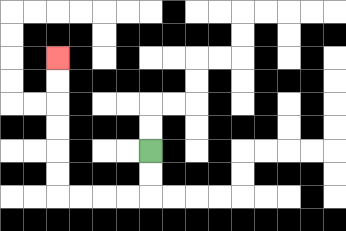{'start': '[6, 6]', 'end': '[2, 2]', 'path_directions': 'D,D,L,L,L,L,U,U,U,U,U,U', 'path_coordinates': '[[6, 6], [6, 7], [6, 8], [5, 8], [4, 8], [3, 8], [2, 8], [2, 7], [2, 6], [2, 5], [2, 4], [2, 3], [2, 2]]'}